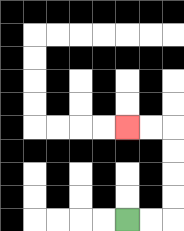{'start': '[5, 9]', 'end': '[5, 5]', 'path_directions': 'R,R,U,U,U,U,L,L', 'path_coordinates': '[[5, 9], [6, 9], [7, 9], [7, 8], [7, 7], [7, 6], [7, 5], [6, 5], [5, 5]]'}